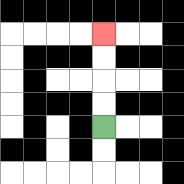{'start': '[4, 5]', 'end': '[4, 1]', 'path_directions': 'U,U,U,U', 'path_coordinates': '[[4, 5], [4, 4], [4, 3], [4, 2], [4, 1]]'}